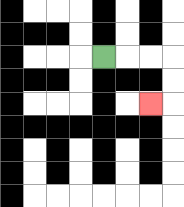{'start': '[4, 2]', 'end': '[6, 4]', 'path_directions': 'R,R,R,D,D,L', 'path_coordinates': '[[4, 2], [5, 2], [6, 2], [7, 2], [7, 3], [7, 4], [6, 4]]'}